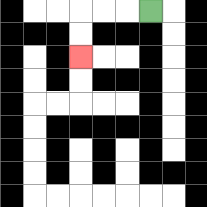{'start': '[6, 0]', 'end': '[3, 2]', 'path_directions': 'L,L,L,D,D', 'path_coordinates': '[[6, 0], [5, 0], [4, 0], [3, 0], [3, 1], [3, 2]]'}